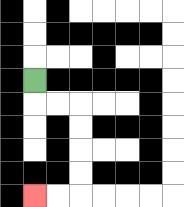{'start': '[1, 3]', 'end': '[1, 8]', 'path_directions': 'D,R,R,D,D,D,D,L,L', 'path_coordinates': '[[1, 3], [1, 4], [2, 4], [3, 4], [3, 5], [3, 6], [3, 7], [3, 8], [2, 8], [1, 8]]'}